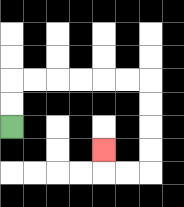{'start': '[0, 5]', 'end': '[4, 6]', 'path_directions': 'U,U,R,R,R,R,R,R,D,D,D,D,L,L,U', 'path_coordinates': '[[0, 5], [0, 4], [0, 3], [1, 3], [2, 3], [3, 3], [4, 3], [5, 3], [6, 3], [6, 4], [6, 5], [6, 6], [6, 7], [5, 7], [4, 7], [4, 6]]'}